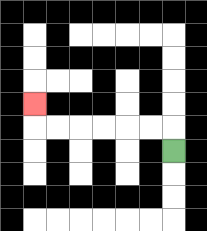{'start': '[7, 6]', 'end': '[1, 4]', 'path_directions': 'U,L,L,L,L,L,L,U', 'path_coordinates': '[[7, 6], [7, 5], [6, 5], [5, 5], [4, 5], [3, 5], [2, 5], [1, 5], [1, 4]]'}